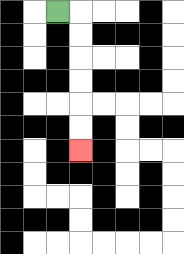{'start': '[2, 0]', 'end': '[3, 6]', 'path_directions': 'R,D,D,D,D,D,D', 'path_coordinates': '[[2, 0], [3, 0], [3, 1], [3, 2], [3, 3], [3, 4], [3, 5], [3, 6]]'}